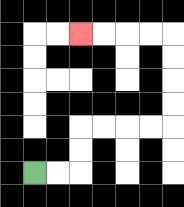{'start': '[1, 7]', 'end': '[3, 1]', 'path_directions': 'R,R,U,U,R,R,R,R,U,U,U,U,L,L,L,L', 'path_coordinates': '[[1, 7], [2, 7], [3, 7], [3, 6], [3, 5], [4, 5], [5, 5], [6, 5], [7, 5], [7, 4], [7, 3], [7, 2], [7, 1], [6, 1], [5, 1], [4, 1], [3, 1]]'}